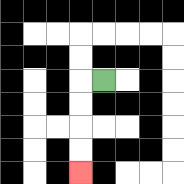{'start': '[4, 3]', 'end': '[3, 7]', 'path_directions': 'L,D,D,D,D', 'path_coordinates': '[[4, 3], [3, 3], [3, 4], [3, 5], [3, 6], [3, 7]]'}